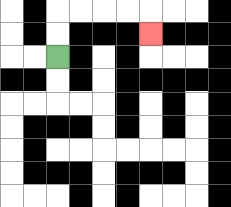{'start': '[2, 2]', 'end': '[6, 1]', 'path_directions': 'U,U,R,R,R,R,D', 'path_coordinates': '[[2, 2], [2, 1], [2, 0], [3, 0], [4, 0], [5, 0], [6, 0], [6, 1]]'}